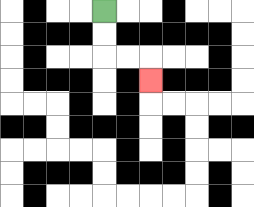{'start': '[4, 0]', 'end': '[6, 3]', 'path_directions': 'D,D,R,R,D', 'path_coordinates': '[[4, 0], [4, 1], [4, 2], [5, 2], [6, 2], [6, 3]]'}